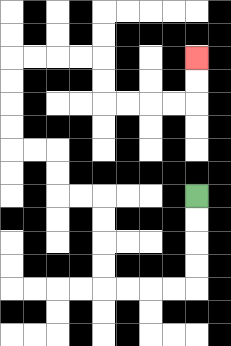{'start': '[8, 8]', 'end': '[8, 2]', 'path_directions': 'D,D,D,D,L,L,L,L,U,U,U,U,L,L,U,U,L,L,U,U,U,U,R,R,R,R,D,D,R,R,R,R,U,U', 'path_coordinates': '[[8, 8], [8, 9], [8, 10], [8, 11], [8, 12], [7, 12], [6, 12], [5, 12], [4, 12], [4, 11], [4, 10], [4, 9], [4, 8], [3, 8], [2, 8], [2, 7], [2, 6], [1, 6], [0, 6], [0, 5], [0, 4], [0, 3], [0, 2], [1, 2], [2, 2], [3, 2], [4, 2], [4, 3], [4, 4], [5, 4], [6, 4], [7, 4], [8, 4], [8, 3], [8, 2]]'}